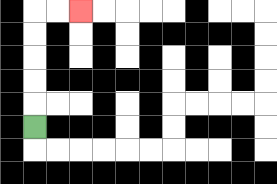{'start': '[1, 5]', 'end': '[3, 0]', 'path_directions': 'U,U,U,U,U,R,R', 'path_coordinates': '[[1, 5], [1, 4], [1, 3], [1, 2], [1, 1], [1, 0], [2, 0], [3, 0]]'}